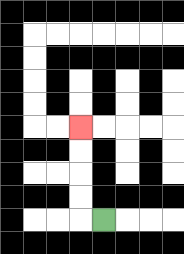{'start': '[4, 9]', 'end': '[3, 5]', 'path_directions': 'L,U,U,U,U', 'path_coordinates': '[[4, 9], [3, 9], [3, 8], [3, 7], [3, 6], [3, 5]]'}